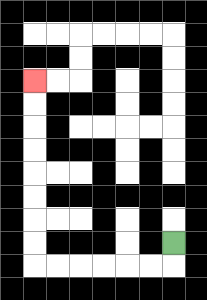{'start': '[7, 10]', 'end': '[1, 3]', 'path_directions': 'D,L,L,L,L,L,L,U,U,U,U,U,U,U,U', 'path_coordinates': '[[7, 10], [7, 11], [6, 11], [5, 11], [4, 11], [3, 11], [2, 11], [1, 11], [1, 10], [1, 9], [1, 8], [1, 7], [1, 6], [1, 5], [1, 4], [1, 3]]'}